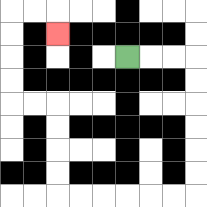{'start': '[5, 2]', 'end': '[2, 1]', 'path_directions': 'R,R,R,D,D,D,D,D,D,L,L,L,L,L,L,U,U,U,U,L,L,U,U,U,U,R,R,D', 'path_coordinates': '[[5, 2], [6, 2], [7, 2], [8, 2], [8, 3], [8, 4], [8, 5], [8, 6], [8, 7], [8, 8], [7, 8], [6, 8], [5, 8], [4, 8], [3, 8], [2, 8], [2, 7], [2, 6], [2, 5], [2, 4], [1, 4], [0, 4], [0, 3], [0, 2], [0, 1], [0, 0], [1, 0], [2, 0], [2, 1]]'}